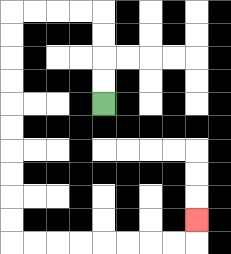{'start': '[4, 4]', 'end': '[8, 9]', 'path_directions': 'U,U,U,U,L,L,L,L,D,D,D,D,D,D,D,D,D,D,R,R,R,R,R,R,R,R,U', 'path_coordinates': '[[4, 4], [4, 3], [4, 2], [4, 1], [4, 0], [3, 0], [2, 0], [1, 0], [0, 0], [0, 1], [0, 2], [0, 3], [0, 4], [0, 5], [0, 6], [0, 7], [0, 8], [0, 9], [0, 10], [1, 10], [2, 10], [3, 10], [4, 10], [5, 10], [6, 10], [7, 10], [8, 10], [8, 9]]'}